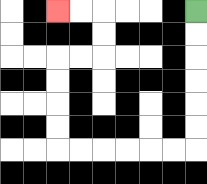{'start': '[8, 0]', 'end': '[2, 0]', 'path_directions': 'D,D,D,D,D,D,L,L,L,L,L,L,U,U,U,U,R,R,U,U,L,L', 'path_coordinates': '[[8, 0], [8, 1], [8, 2], [8, 3], [8, 4], [8, 5], [8, 6], [7, 6], [6, 6], [5, 6], [4, 6], [3, 6], [2, 6], [2, 5], [2, 4], [2, 3], [2, 2], [3, 2], [4, 2], [4, 1], [4, 0], [3, 0], [2, 0]]'}